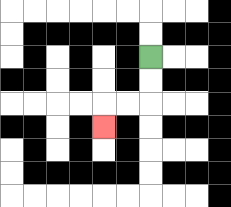{'start': '[6, 2]', 'end': '[4, 5]', 'path_directions': 'D,D,L,L,D', 'path_coordinates': '[[6, 2], [6, 3], [6, 4], [5, 4], [4, 4], [4, 5]]'}